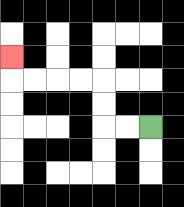{'start': '[6, 5]', 'end': '[0, 2]', 'path_directions': 'L,L,U,U,L,L,L,L,U', 'path_coordinates': '[[6, 5], [5, 5], [4, 5], [4, 4], [4, 3], [3, 3], [2, 3], [1, 3], [0, 3], [0, 2]]'}